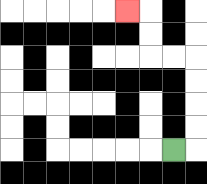{'start': '[7, 6]', 'end': '[5, 0]', 'path_directions': 'R,U,U,U,U,L,L,U,U,L', 'path_coordinates': '[[7, 6], [8, 6], [8, 5], [8, 4], [8, 3], [8, 2], [7, 2], [6, 2], [6, 1], [6, 0], [5, 0]]'}